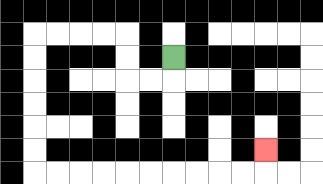{'start': '[7, 2]', 'end': '[11, 6]', 'path_directions': 'D,L,L,U,U,L,L,L,L,D,D,D,D,D,D,R,R,R,R,R,R,R,R,R,R,U', 'path_coordinates': '[[7, 2], [7, 3], [6, 3], [5, 3], [5, 2], [5, 1], [4, 1], [3, 1], [2, 1], [1, 1], [1, 2], [1, 3], [1, 4], [1, 5], [1, 6], [1, 7], [2, 7], [3, 7], [4, 7], [5, 7], [6, 7], [7, 7], [8, 7], [9, 7], [10, 7], [11, 7], [11, 6]]'}